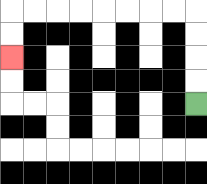{'start': '[8, 4]', 'end': '[0, 2]', 'path_directions': 'U,U,U,U,L,L,L,L,L,L,L,L,D,D', 'path_coordinates': '[[8, 4], [8, 3], [8, 2], [8, 1], [8, 0], [7, 0], [6, 0], [5, 0], [4, 0], [3, 0], [2, 0], [1, 0], [0, 0], [0, 1], [0, 2]]'}